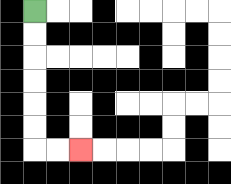{'start': '[1, 0]', 'end': '[3, 6]', 'path_directions': 'D,D,D,D,D,D,R,R', 'path_coordinates': '[[1, 0], [1, 1], [1, 2], [1, 3], [1, 4], [1, 5], [1, 6], [2, 6], [3, 6]]'}